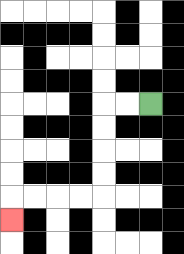{'start': '[6, 4]', 'end': '[0, 9]', 'path_directions': 'L,L,D,D,D,D,L,L,L,L,D', 'path_coordinates': '[[6, 4], [5, 4], [4, 4], [4, 5], [4, 6], [4, 7], [4, 8], [3, 8], [2, 8], [1, 8], [0, 8], [0, 9]]'}